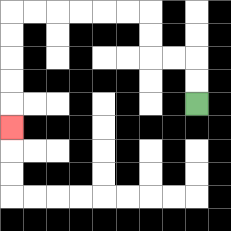{'start': '[8, 4]', 'end': '[0, 5]', 'path_directions': 'U,U,L,L,U,U,L,L,L,L,L,L,D,D,D,D,D', 'path_coordinates': '[[8, 4], [8, 3], [8, 2], [7, 2], [6, 2], [6, 1], [6, 0], [5, 0], [4, 0], [3, 0], [2, 0], [1, 0], [0, 0], [0, 1], [0, 2], [0, 3], [0, 4], [0, 5]]'}